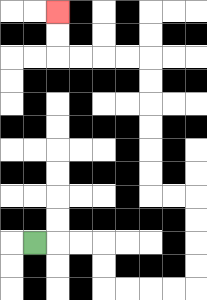{'start': '[1, 10]', 'end': '[2, 0]', 'path_directions': 'R,R,R,D,D,R,R,R,R,U,U,U,U,L,L,U,U,U,U,U,U,L,L,L,L,U,U', 'path_coordinates': '[[1, 10], [2, 10], [3, 10], [4, 10], [4, 11], [4, 12], [5, 12], [6, 12], [7, 12], [8, 12], [8, 11], [8, 10], [8, 9], [8, 8], [7, 8], [6, 8], [6, 7], [6, 6], [6, 5], [6, 4], [6, 3], [6, 2], [5, 2], [4, 2], [3, 2], [2, 2], [2, 1], [2, 0]]'}